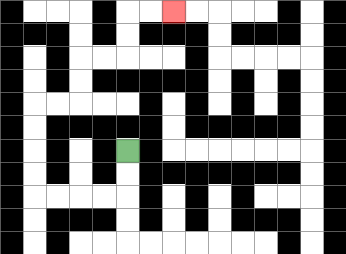{'start': '[5, 6]', 'end': '[7, 0]', 'path_directions': 'D,D,L,L,L,L,U,U,U,U,R,R,U,U,R,R,U,U,R,R', 'path_coordinates': '[[5, 6], [5, 7], [5, 8], [4, 8], [3, 8], [2, 8], [1, 8], [1, 7], [1, 6], [1, 5], [1, 4], [2, 4], [3, 4], [3, 3], [3, 2], [4, 2], [5, 2], [5, 1], [5, 0], [6, 0], [7, 0]]'}